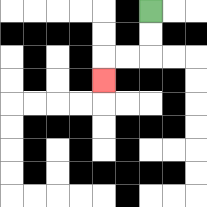{'start': '[6, 0]', 'end': '[4, 3]', 'path_directions': 'D,D,L,L,D', 'path_coordinates': '[[6, 0], [6, 1], [6, 2], [5, 2], [4, 2], [4, 3]]'}